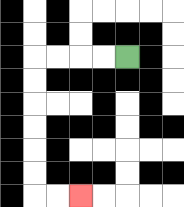{'start': '[5, 2]', 'end': '[3, 8]', 'path_directions': 'L,L,L,L,D,D,D,D,D,D,R,R', 'path_coordinates': '[[5, 2], [4, 2], [3, 2], [2, 2], [1, 2], [1, 3], [1, 4], [1, 5], [1, 6], [1, 7], [1, 8], [2, 8], [3, 8]]'}